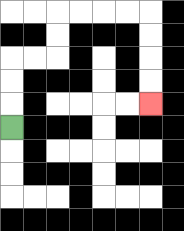{'start': '[0, 5]', 'end': '[6, 4]', 'path_directions': 'U,U,U,R,R,U,U,R,R,R,R,D,D,D,D', 'path_coordinates': '[[0, 5], [0, 4], [0, 3], [0, 2], [1, 2], [2, 2], [2, 1], [2, 0], [3, 0], [4, 0], [5, 0], [6, 0], [6, 1], [6, 2], [6, 3], [6, 4]]'}